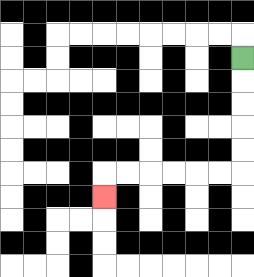{'start': '[10, 2]', 'end': '[4, 8]', 'path_directions': 'D,D,D,D,D,L,L,L,L,L,L,D', 'path_coordinates': '[[10, 2], [10, 3], [10, 4], [10, 5], [10, 6], [10, 7], [9, 7], [8, 7], [7, 7], [6, 7], [5, 7], [4, 7], [4, 8]]'}